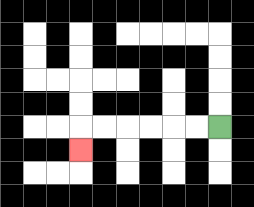{'start': '[9, 5]', 'end': '[3, 6]', 'path_directions': 'L,L,L,L,L,L,D', 'path_coordinates': '[[9, 5], [8, 5], [7, 5], [6, 5], [5, 5], [4, 5], [3, 5], [3, 6]]'}